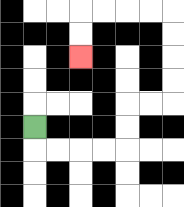{'start': '[1, 5]', 'end': '[3, 2]', 'path_directions': 'D,R,R,R,R,U,U,R,R,U,U,U,U,L,L,L,L,D,D', 'path_coordinates': '[[1, 5], [1, 6], [2, 6], [3, 6], [4, 6], [5, 6], [5, 5], [5, 4], [6, 4], [7, 4], [7, 3], [7, 2], [7, 1], [7, 0], [6, 0], [5, 0], [4, 0], [3, 0], [3, 1], [3, 2]]'}